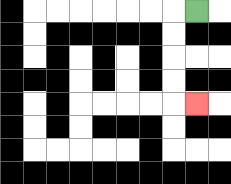{'start': '[8, 0]', 'end': '[8, 4]', 'path_directions': 'L,D,D,D,D,R', 'path_coordinates': '[[8, 0], [7, 0], [7, 1], [7, 2], [7, 3], [7, 4], [8, 4]]'}